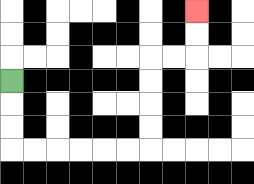{'start': '[0, 3]', 'end': '[8, 0]', 'path_directions': 'D,D,D,R,R,R,R,R,R,U,U,U,U,R,R,U,U', 'path_coordinates': '[[0, 3], [0, 4], [0, 5], [0, 6], [1, 6], [2, 6], [3, 6], [4, 6], [5, 6], [6, 6], [6, 5], [6, 4], [6, 3], [6, 2], [7, 2], [8, 2], [8, 1], [8, 0]]'}